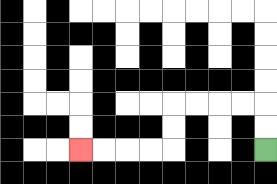{'start': '[11, 6]', 'end': '[3, 6]', 'path_directions': 'U,U,L,L,L,L,D,D,L,L,L,L', 'path_coordinates': '[[11, 6], [11, 5], [11, 4], [10, 4], [9, 4], [8, 4], [7, 4], [7, 5], [7, 6], [6, 6], [5, 6], [4, 6], [3, 6]]'}